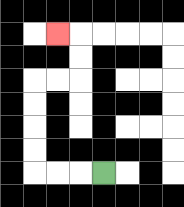{'start': '[4, 7]', 'end': '[2, 1]', 'path_directions': 'L,L,L,U,U,U,U,R,R,U,U,L', 'path_coordinates': '[[4, 7], [3, 7], [2, 7], [1, 7], [1, 6], [1, 5], [1, 4], [1, 3], [2, 3], [3, 3], [3, 2], [3, 1], [2, 1]]'}